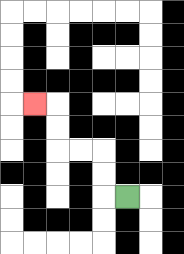{'start': '[5, 8]', 'end': '[1, 4]', 'path_directions': 'L,U,U,L,L,U,U,L', 'path_coordinates': '[[5, 8], [4, 8], [4, 7], [4, 6], [3, 6], [2, 6], [2, 5], [2, 4], [1, 4]]'}